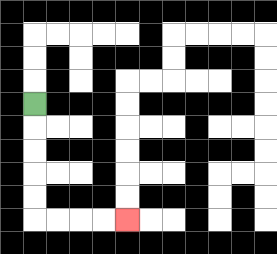{'start': '[1, 4]', 'end': '[5, 9]', 'path_directions': 'D,D,D,D,D,R,R,R,R', 'path_coordinates': '[[1, 4], [1, 5], [1, 6], [1, 7], [1, 8], [1, 9], [2, 9], [3, 9], [4, 9], [5, 9]]'}